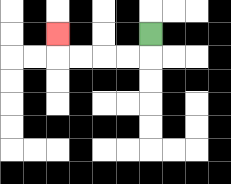{'start': '[6, 1]', 'end': '[2, 1]', 'path_directions': 'D,L,L,L,L,U', 'path_coordinates': '[[6, 1], [6, 2], [5, 2], [4, 2], [3, 2], [2, 2], [2, 1]]'}